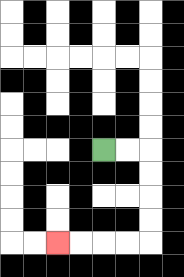{'start': '[4, 6]', 'end': '[2, 10]', 'path_directions': 'R,R,D,D,D,D,L,L,L,L', 'path_coordinates': '[[4, 6], [5, 6], [6, 6], [6, 7], [6, 8], [6, 9], [6, 10], [5, 10], [4, 10], [3, 10], [2, 10]]'}